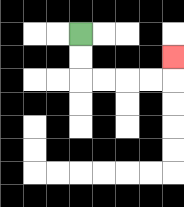{'start': '[3, 1]', 'end': '[7, 2]', 'path_directions': 'D,D,R,R,R,R,U', 'path_coordinates': '[[3, 1], [3, 2], [3, 3], [4, 3], [5, 3], [6, 3], [7, 3], [7, 2]]'}